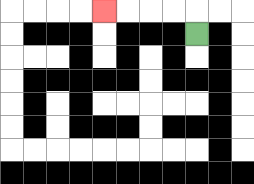{'start': '[8, 1]', 'end': '[4, 0]', 'path_directions': 'U,L,L,L,L', 'path_coordinates': '[[8, 1], [8, 0], [7, 0], [6, 0], [5, 0], [4, 0]]'}